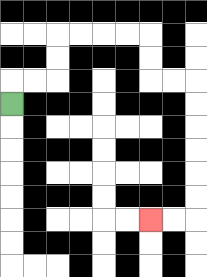{'start': '[0, 4]', 'end': '[6, 9]', 'path_directions': 'U,R,R,U,U,R,R,R,R,D,D,R,R,D,D,D,D,D,D,L,L', 'path_coordinates': '[[0, 4], [0, 3], [1, 3], [2, 3], [2, 2], [2, 1], [3, 1], [4, 1], [5, 1], [6, 1], [6, 2], [6, 3], [7, 3], [8, 3], [8, 4], [8, 5], [8, 6], [8, 7], [8, 8], [8, 9], [7, 9], [6, 9]]'}